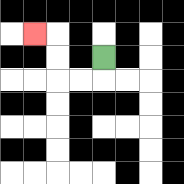{'start': '[4, 2]', 'end': '[1, 1]', 'path_directions': 'D,L,L,U,U,L', 'path_coordinates': '[[4, 2], [4, 3], [3, 3], [2, 3], [2, 2], [2, 1], [1, 1]]'}